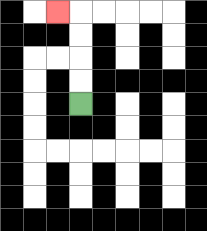{'start': '[3, 4]', 'end': '[2, 0]', 'path_directions': 'U,U,U,U,L', 'path_coordinates': '[[3, 4], [3, 3], [3, 2], [3, 1], [3, 0], [2, 0]]'}